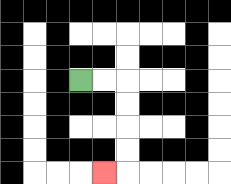{'start': '[3, 3]', 'end': '[4, 7]', 'path_directions': 'R,R,D,D,D,D,L', 'path_coordinates': '[[3, 3], [4, 3], [5, 3], [5, 4], [5, 5], [5, 6], [5, 7], [4, 7]]'}